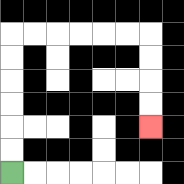{'start': '[0, 7]', 'end': '[6, 5]', 'path_directions': 'U,U,U,U,U,U,R,R,R,R,R,R,D,D,D,D', 'path_coordinates': '[[0, 7], [0, 6], [0, 5], [0, 4], [0, 3], [0, 2], [0, 1], [1, 1], [2, 1], [3, 1], [4, 1], [5, 1], [6, 1], [6, 2], [6, 3], [6, 4], [6, 5]]'}